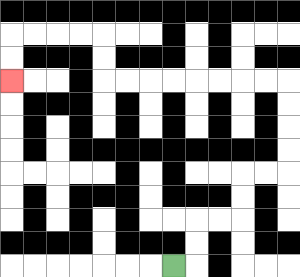{'start': '[7, 11]', 'end': '[0, 3]', 'path_directions': 'R,U,U,R,R,U,U,R,R,U,U,U,U,L,L,L,L,L,L,L,L,U,U,L,L,L,L,D,D', 'path_coordinates': '[[7, 11], [8, 11], [8, 10], [8, 9], [9, 9], [10, 9], [10, 8], [10, 7], [11, 7], [12, 7], [12, 6], [12, 5], [12, 4], [12, 3], [11, 3], [10, 3], [9, 3], [8, 3], [7, 3], [6, 3], [5, 3], [4, 3], [4, 2], [4, 1], [3, 1], [2, 1], [1, 1], [0, 1], [0, 2], [0, 3]]'}